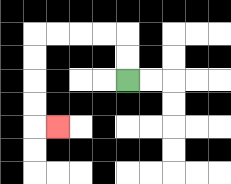{'start': '[5, 3]', 'end': '[2, 5]', 'path_directions': 'U,U,L,L,L,L,D,D,D,D,R', 'path_coordinates': '[[5, 3], [5, 2], [5, 1], [4, 1], [3, 1], [2, 1], [1, 1], [1, 2], [1, 3], [1, 4], [1, 5], [2, 5]]'}